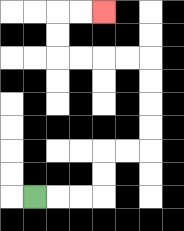{'start': '[1, 8]', 'end': '[4, 0]', 'path_directions': 'R,R,R,U,U,R,R,U,U,U,U,L,L,L,L,U,U,R,R', 'path_coordinates': '[[1, 8], [2, 8], [3, 8], [4, 8], [4, 7], [4, 6], [5, 6], [6, 6], [6, 5], [6, 4], [6, 3], [6, 2], [5, 2], [4, 2], [3, 2], [2, 2], [2, 1], [2, 0], [3, 0], [4, 0]]'}